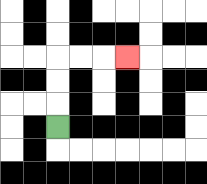{'start': '[2, 5]', 'end': '[5, 2]', 'path_directions': 'U,U,U,R,R,R', 'path_coordinates': '[[2, 5], [2, 4], [2, 3], [2, 2], [3, 2], [4, 2], [5, 2]]'}